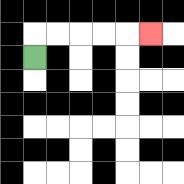{'start': '[1, 2]', 'end': '[6, 1]', 'path_directions': 'U,R,R,R,R,R', 'path_coordinates': '[[1, 2], [1, 1], [2, 1], [3, 1], [4, 1], [5, 1], [6, 1]]'}